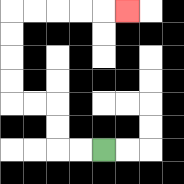{'start': '[4, 6]', 'end': '[5, 0]', 'path_directions': 'L,L,U,U,L,L,U,U,U,U,R,R,R,R,R', 'path_coordinates': '[[4, 6], [3, 6], [2, 6], [2, 5], [2, 4], [1, 4], [0, 4], [0, 3], [0, 2], [0, 1], [0, 0], [1, 0], [2, 0], [3, 0], [4, 0], [5, 0]]'}